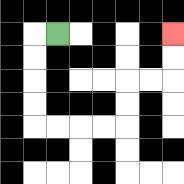{'start': '[2, 1]', 'end': '[7, 1]', 'path_directions': 'L,D,D,D,D,R,R,R,R,U,U,R,R,U,U', 'path_coordinates': '[[2, 1], [1, 1], [1, 2], [1, 3], [1, 4], [1, 5], [2, 5], [3, 5], [4, 5], [5, 5], [5, 4], [5, 3], [6, 3], [7, 3], [7, 2], [7, 1]]'}